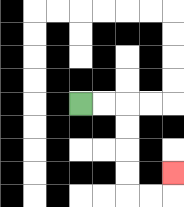{'start': '[3, 4]', 'end': '[7, 7]', 'path_directions': 'R,R,D,D,D,D,R,R,U', 'path_coordinates': '[[3, 4], [4, 4], [5, 4], [5, 5], [5, 6], [5, 7], [5, 8], [6, 8], [7, 8], [7, 7]]'}